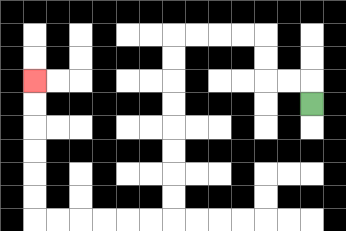{'start': '[13, 4]', 'end': '[1, 3]', 'path_directions': 'U,L,L,U,U,L,L,L,L,D,D,D,D,D,D,D,D,L,L,L,L,L,L,U,U,U,U,U,U', 'path_coordinates': '[[13, 4], [13, 3], [12, 3], [11, 3], [11, 2], [11, 1], [10, 1], [9, 1], [8, 1], [7, 1], [7, 2], [7, 3], [7, 4], [7, 5], [7, 6], [7, 7], [7, 8], [7, 9], [6, 9], [5, 9], [4, 9], [3, 9], [2, 9], [1, 9], [1, 8], [1, 7], [1, 6], [1, 5], [1, 4], [1, 3]]'}